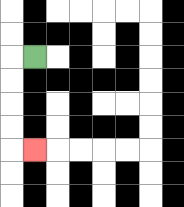{'start': '[1, 2]', 'end': '[1, 6]', 'path_directions': 'L,D,D,D,D,R', 'path_coordinates': '[[1, 2], [0, 2], [0, 3], [0, 4], [0, 5], [0, 6], [1, 6]]'}